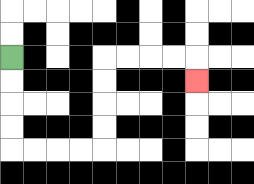{'start': '[0, 2]', 'end': '[8, 3]', 'path_directions': 'D,D,D,D,R,R,R,R,U,U,U,U,R,R,R,R,D', 'path_coordinates': '[[0, 2], [0, 3], [0, 4], [0, 5], [0, 6], [1, 6], [2, 6], [3, 6], [4, 6], [4, 5], [4, 4], [4, 3], [4, 2], [5, 2], [6, 2], [7, 2], [8, 2], [8, 3]]'}